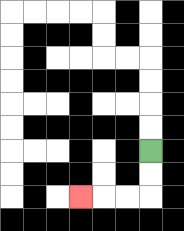{'start': '[6, 6]', 'end': '[3, 8]', 'path_directions': 'D,D,L,L,L', 'path_coordinates': '[[6, 6], [6, 7], [6, 8], [5, 8], [4, 8], [3, 8]]'}